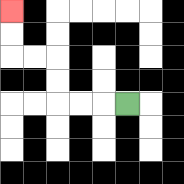{'start': '[5, 4]', 'end': '[0, 0]', 'path_directions': 'L,L,L,U,U,L,L,U,U', 'path_coordinates': '[[5, 4], [4, 4], [3, 4], [2, 4], [2, 3], [2, 2], [1, 2], [0, 2], [0, 1], [0, 0]]'}